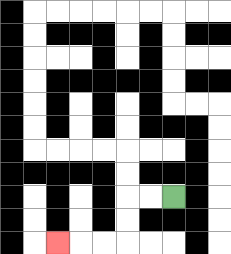{'start': '[7, 8]', 'end': '[2, 10]', 'path_directions': 'L,L,D,D,L,L,L', 'path_coordinates': '[[7, 8], [6, 8], [5, 8], [5, 9], [5, 10], [4, 10], [3, 10], [2, 10]]'}